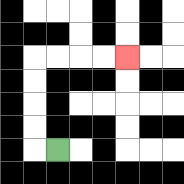{'start': '[2, 6]', 'end': '[5, 2]', 'path_directions': 'L,U,U,U,U,R,R,R,R', 'path_coordinates': '[[2, 6], [1, 6], [1, 5], [1, 4], [1, 3], [1, 2], [2, 2], [3, 2], [4, 2], [5, 2]]'}